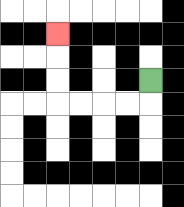{'start': '[6, 3]', 'end': '[2, 1]', 'path_directions': 'D,L,L,L,L,U,U,U', 'path_coordinates': '[[6, 3], [6, 4], [5, 4], [4, 4], [3, 4], [2, 4], [2, 3], [2, 2], [2, 1]]'}